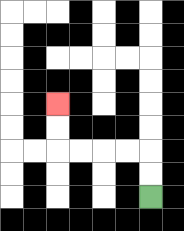{'start': '[6, 8]', 'end': '[2, 4]', 'path_directions': 'U,U,L,L,L,L,U,U', 'path_coordinates': '[[6, 8], [6, 7], [6, 6], [5, 6], [4, 6], [3, 6], [2, 6], [2, 5], [2, 4]]'}